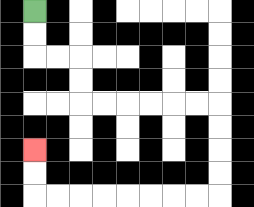{'start': '[1, 0]', 'end': '[1, 6]', 'path_directions': 'D,D,R,R,D,D,R,R,R,R,R,R,D,D,D,D,L,L,L,L,L,L,L,L,U,U', 'path_coordinates': '[[1, 0], [1, 1], [1, 2], [2, 2], [3, 2], [3, 3], [3, 4], [4, 4], [5, 4], [6, 4], [7, 4], [8, 4], [9, 4], [9, 5], [9, 6], [9, 7], [9, 8], [8, 8], [7, 8], [6, 8], [5, 8], [4, 8], [3, 8], [2, 8], [1, 8], [1, 7], [1, 6]]'}